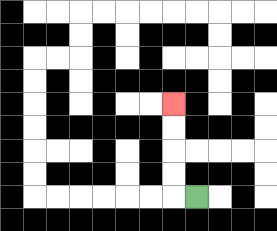{'start': '[8, 8]', 'end': '[7, 4]', 'path_directions': 'L,U,U,U,U', 'path_coordinates': '[[8, 8], [7, 8], [7, 7], [7, 6], [7, 5], [7, 4]]'}